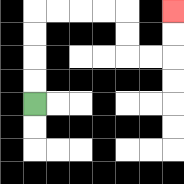{'start': '[1, 4]', 'end': '[7, 0]', 'path_directions': 'U,U,U,U,R,R,R,R,D,D,R,R,U,U', 'path_coordinates': '[[1, 4], [1, 3], [1, 2], [1, 1], [1, 0], [2, 0], [3, 0], [4, 0], [5, 0], [5, 1], [5, 2], [6, 2], [7, 2], [7, 1], [7, 0]]'}